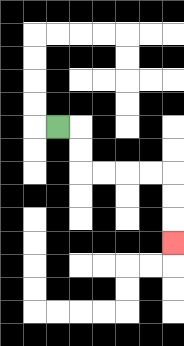{'start': '[2, 5]', 'end': '[7, 10]', 'path_directions': 'R,D,D,R,R,R,R,D,D,D', 'path_coordinates': '[[2, 5], [3, 5], [3, 6], [3, 7], [4, 7], [5, 7], [6, 7], [7, 7], [7, 8], [7, 9], [7, 10]]'}